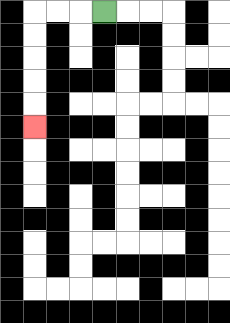{'start': '[4, 0]', 'end': '[1, 5]', 'path_directions': 'L,L,L,D,D,D,D,D', 'path_coordinates': '[[4, 0], [3, 0], [2, 0], [1, 0], [1, 1], [1, 2], [1, 3], [1, 4], [1, 5]]'}